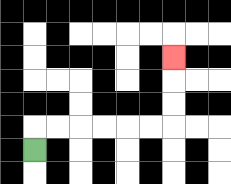{'start': '[1, 6]', 'end': '[7, 2]', 'path_directions': 'U,R,R,R,R,R,R,U,U,U', 'path_coordinates': '[[1, 6], [1, 5], [2, 5], [3, 5], [4, 5], [5, 5], [6, 5], [7, 5], [7, 4], [7, 3], [7, 2]]'}